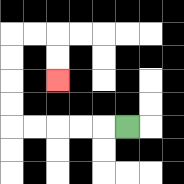{'start': '[5, 5]', 'end': '[2, 3]', 'path_directions': 'L,L,L,L,L,U,U,U,U,R,R,D,D', 'path_coordinates': '[[5, 5], [4, 5], [3, 5], [2, 5], [1, 5], [0, 5], [0, 4], [0, 3], [0, 2], [0, 1], [1, 1], [2, 1], [2, 2], [2, 3]]'}